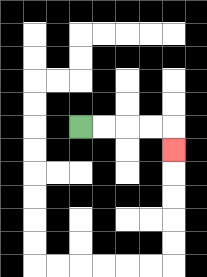{'start': '[3, 5]', 'end': '[7, 6]', 'path_directions': 'R,R,R,R,D', 'path_coordinates': '[[3, 5], [4, 5], [5, 5], [6, 5], [7, 5], [7, 6]]'}